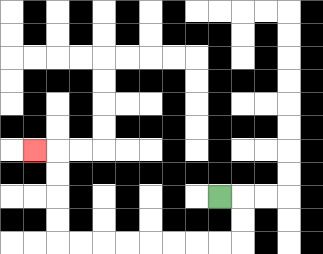{'start': '[9, 8]', 'end': '[1, 6]', 'path_directions': 'R,D,D,L,L,L,L,L,L,L,L,U,U,U,U,L', 'path_coordinates': '[[9, 8], [10, 8], [10, 9], [10, 10], [9, 10], [8, 10], [7, 10], [6, 10], [5, 10], [4, 10], [3, 10], [2, 10], [2, 9], [2, 8], [2, 7], [2, 6], [1, 6]]'}